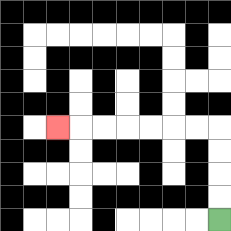{'start': '[9, 9]', 'end': '[2, 5]', 'path_directions': 'U,U,U,U,L,L,L,L,L,L,L', 'path_coordinates': '[[9, 9], [9, 8], [9, 7], [9, 6], [9, 5], [8, 5], [7, 5], [6, 5], [5, 5], [4, 5], [3, 5], [2, 5]]'}